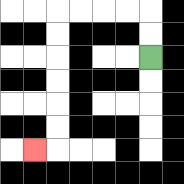{'start': '[6, 2]', 'end': '[1, 6]', 'path_directions': 'U,U,L,L,L,L,D,D,D,D,D,D,L', 'path_coordinates': '[[6, 2], [6, 1], [6, 0], [5, 0], [4, 0], [3, 0], [2, 0], [2, 1], [2, 2], [2, 3], [2, 4], [2, 5], [2, 6], [1, 6]]'}